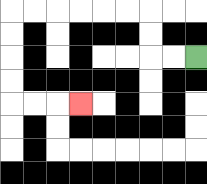{'start': '[8, 2]', 'end': '[3, 4]', 'path_directions': 'L,L,U,U,L,L,L,L,L,L,D,D,D,D,R,R,R', 'path_coordinates': '[[8, 2], [7, 2], [6, 2], [6, 1], [6, 0], [5, 0], [4, 0], [3, 0], [2, 0], [1, 0], [0, 0], [0, 1], [0, 2], [0, 3], [0, 4], [1, 4], [2, 4], [3, 4]]'}